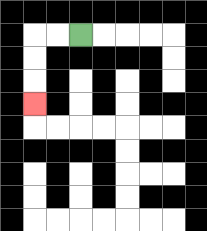{'start': '[3, 1]', 'end': '[1, 4]', 'path_directions': 'L,L,D,D,D', 'path_coordinates': '[[3, 1], [2, 1], [1, 1], [1, 2], [1, 3], [1, 4]]'}